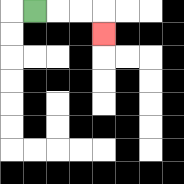{'start': '[1, 0]', 'end': '[4, 1]', 'path_directions': 'R,R,R,D', 'path_coordinates': '[[1, 0], [2, 0], [3, 0], [4, 0], [4, 1]]'}